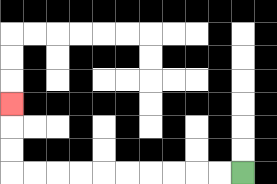{'start': '[10, 7]', 'end': '[0, 4]', 'path_directions': 'L,L,L,L,L,L,L,L,L,L,U,U,U', 'path_coordinates': '[[10, 7], [9, 7], [8, 7], [7, 7], [6, 7], [5, 7], [4, 7], [3, 7], [2, 7], [1, 7], [0, 7], [0, 6], [0, 5], [0, 4]]'}